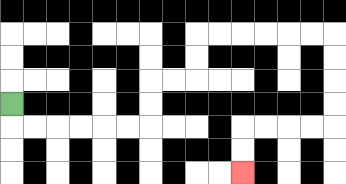{'start': '[0, 4]', 'end': '[10, 7]', 'path_directions': 'D,R,R,R,R,R,R,U,U,R,R,U,U,R,R,R,R,R,R,D,D,D,D,L,L,L,L,D,D', 'path_coordinates': '[[0, 4], [0, 5], [1, 5], [2, 5], [3, 5], [4, 5], [5, 5], [6, 5], [6, 4], [6, 3], [7, 3], [8, 3], [8, 2], [8, 1], [9, 1], [10, 1], [11, 1], [12, 1], [13, 1], [14, 1], [14, 2], [14, 3], [14, 4], [14, 5], [13, 5], [12, 5], [11, 5], [10, 5], [10, 6], [10, 7]]'}